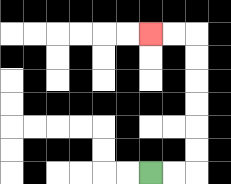{'start': '[6, 7]', 'end': '[6, 1]', 'path_directions': 'R,R,U,U,U,U,U,U,L,L', 'path_coordinates': '[[6, 7], [7, 7], [8, 7], [8, 6], [8, 5], [8, 4], [8, 3], [8, 2], [8, 1], [7, 1], [6, 1]]'}